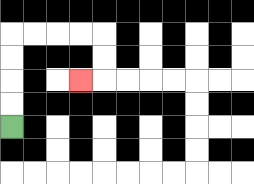{'start': '[0, 5]', 'end': '[3, 3]', 'path_directions': 'U,U,U,U,R,R,R,R,D,D,L', 'path_coordinates': '[[0, 5], [0, 4], [0, 3], [0, 2], [0, 1], [1, 1], [2, 1], [3, 1], [4, 1], [4, 2], [4, 3], [3, 3]]'}